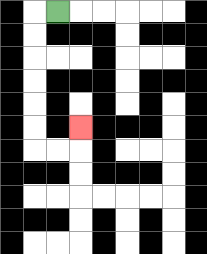{'start': '[2, 0]', 'end': '[3, 5]', 'path_directions': 'L,D,D,D,D,D,D,R,R,U', 'path_coordinates': '[[2, 0], [1, 0], [1, 1], [1, 2], [1, 3], [1, 4], [1, 5], [1, 6], [2, 6], [3, 6], [3, 5]]'}